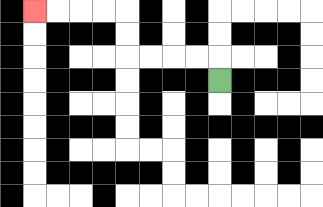{'start': '[9, 3]', 'end': '[1, 0]', 'path_directions': 'U,L,L,L,L,U,U,L,L,L,L', 'path_coordinates': '[[9, 3], [9, 2], [8, 2], [7, 2], [6, 2], [5, 2], [5, 1], [5, 0], [4, 0], [3, 0], [2, 0], [1, 0]]'}